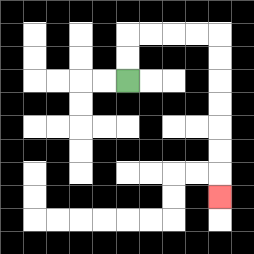{'start': '[5, 3]', 'end': '[9, 8]', 'path_directions': 'U,U,R,R,R,R,D,D,D,D,D,D,D', 'path_coordinates': '[[5, 3], [5, 2], [5, 1], [6, 1], [7, 1], [8, 1], [9, 1], [9, 2], [9, 3], [9, 4], [9, 5], [9, 6], [9, 7], [9, 8]]'}